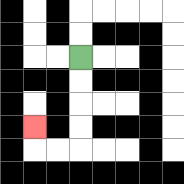{'start': '[3, 2]', 'end': '[1, 5]', 'path_directions': 'D,D,D,D,L,L,U', 'path_coordinates': '[[3, 2], [3, 3], [3, 4], [3, 5], [3, 6], [2, 6], [1, 6], [1, 5]]'}